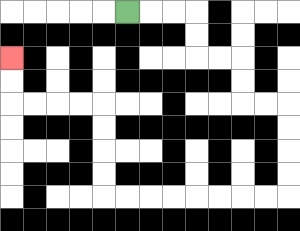{'start': '[5, 0]', 'end': '[0, 2]', 'path_directions': 'R,R,R,D,D,R,R,D,D,R,R,D,D,D,D,L,L,L,L,L,L,L,L,U,U,U,U,L,L,L,L,U,U', 'path_coordinates': '[[5, 0], [6, 0], [7, 0], [8, 0], [8, 1], [8, 2], [9, 2], [10, 2], [10, 3], [10, 4], [11, 4], [12, 4], [12, 5], [12, 6], [12, 7], [12, 8], [11, 8], [10, 8], [9, 8], [8, 8], [7, 8], [6, 8], [5, 8], [4, 8], [4, 7], [4, 6], [4, 5], [4, 4], [3, 4], [2, 4], [1, 4], [0, 4], [0, 3], [0, 2]]'}